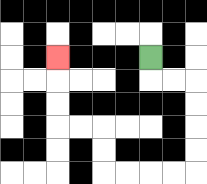{'start': '[6, 2]', 'end': '[2, 2]', 'path_directions': 'D,R,R,D,D,D,D,L,L,L,L,U,U,L,L,U,U,U', 'path_coordinates': '[[6, 2], [6, 3], [7, 3], [8, 3], [8, 4], [8, 5], [8, 6], [8, 7], [7, 7], [6, 7], [5, 7], [4, 7], [4, 6], [4, 5], [3, 5], [2, 5], [2, 4], [2, 3], [2, 2]]'}